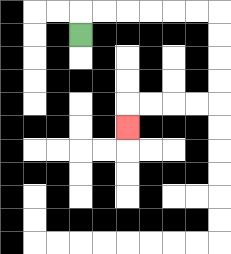{'start': '[3, 1]', 'end': '[5, 5]', 'path_directions': 'U,R,R,R,R,R,R,D,D,D,D,L,L,L,L,D', 'path_coordinates': '[[3, 1], [3, 0], [4, 0], [5, 0], [6, 0], [7, 0], [8, 0], [9, 0], [9, 1], [9, 2], [9, 3], [9, 4], [8, 4], [7, 4], [6, 4], [5, 4], [5, 5]]'}